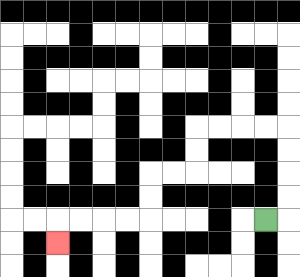{'start': '[11, 9]', 'end': '[2, 10]', 'path_directions': 'R,U,U,U,U,L,L,L,L,D,D,L,L,D,D,L,L,L,L,D', 'path_coordinates': '[[11, 9], [12, 9], [12, 8], [12, 7], [12, 6], [12, 5], [11, 5], [10, 5], [9, 5], [8, 5], [8, 6], [8, 7], [7, 7], [6, 7], [6, 8], [6, 9], [5, 9], [4, 9], [3, 9], [2, 9], [2, 10]]'}